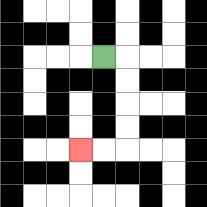{'start': '[4, 2]', 'end': '[3, 6]', 'path_directions': 'R,D,D,D,D,L,L', 'path_coordinates': '[[4, 2], [5, 2], [5, 3], [5, 4], [5, 5], [5, 6], [4, 6], [3, 6]]'}